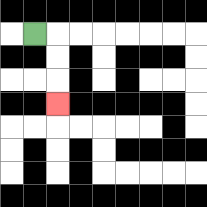{'start': '[1, 1]', 'end': '[2, 4]', 'path_directions': 'R,D,D,D', 'path_coordinates': '[[1, 1], [2, 1], [2, 2], [2, 3], [2, 4]]'}